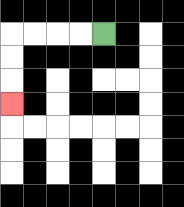{'start': '[4, 1]', 'end': '[0, 4]', 'path_directions': 'L,L,L,L,D,D,D', 'path_coordinates': '[[4, 1], [3, 1], [2, 1], [1, 1], [0, 1], [0, 2], [0, 3], [0, 4]]'}